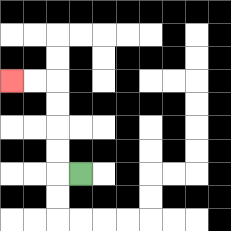{'start': '[3, 7]', 'end': '[0, 3]', 'path_directions': 'L,U,U,U,U,L,L', 'path_coordinates': '[[3, 7], [2, 7], [2, 6], [2, 5], [2, 4], [2, 3], [1, 3], [0, 3]]'}